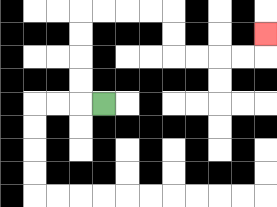{'start': '[4, 4]', 'end': '[11, 1]', 'path_directions': 'L,U,U,U,U,R,R,R,R,D,D,R,R,R,R,U', 'path_coordinates': '[[4, 4], [3, 4], [3, 3], [3, 2], [3, 1], [3, 0], [4, 0], [5, 0], [6, 0], [7, 0], [7, 1], [7, 2], [8, 2], [9, 2], [10, 2], [11, 2], [11, 1]]'}